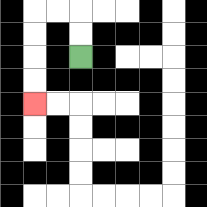{'start': '[3, 2]', 'end': '[1, 4]', 'path_directions': 'U,U,L,L,D,D,D,D', 'path_coordinates': '[[3, 2], [3, 1], [3, 0], [2, 0], [1, 0], [1, 1], [1, 2], [1, 3], [1, 4]]'}